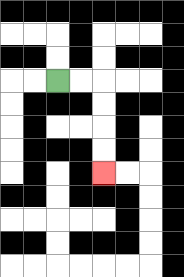{'start': '[2, 3]', 'end': '[4, 7]', 'path_directions': 'R,R,D,D,D,D', 'path_coordinates': '[[2, 3], [3, 3], [4, 3], [4, 4], [4, 5], [4, 6], [4, 7]]'}